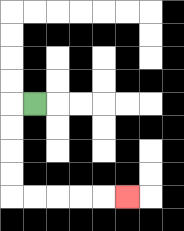{'start': '[1, 4]', 'end': '[5, 8]', 'path_directions': 'L,D,D,D,D,R,R,R,R,R', 'path_coordinates': '[[1, 4], [0, 4], [0, 5], [0, 6], [0, 7], [0, 8], [1, 8], [2, 8], [3, 8], [4, 8], [5, 8]]'}